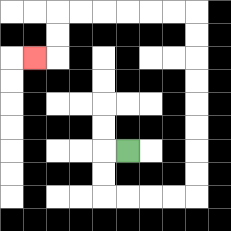{'start': '[5, 6]', 'end': '[1, 2]', 'path_directions': 'L,D,D,R,R,R,R,U,U,U,U,U,U,U,U,L,L,L,L,L,L,D,D,L', 'path_coordinates': '[[5, 6], [4, 6], [4, 7], [4, 8], [5, 8], [6, 8], [7, 8], [8, 8], [8, 7], [8, 6], [8, 5], [8, 4], [8, 3], [8, 2], [8, 1], [8, 0], [7, 0], [6, 0], [5, 0], [4, 0], [3, 0], [2, 0], [2, 1], [2, 2], [1, 2]]'}